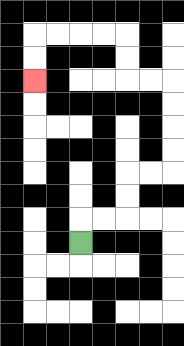{'start': '[3, 10]', 'end': '[1, 3]', 'path_directions': 'U,R,R,U,U,R,R,U,U,U,U,L,L,U,U,L,L,L,L,D,D', 'path_coordinates': '[[3, 10], [3, 9], [4, 9], [5, 9], [5, 8], [5, 7], [6, 7], [7, 7], [7, 6], [7, 5], [7, 4], [7, 3], [6, 3], [5, 3], [5, 2], [5, 1], [4, 1], [3, 1], [2, 1], [1, 1], [1, 2], [1, 3]]'}